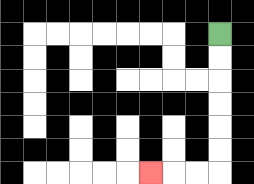{'start': '[9, 1]', 'end': '[6, 7]', 'path_directions': 'D,D,D,D,D,D,L,L,L', 'path_coordinates': '[[9, 1], [9, 2], [9, 3], [9, 4], [9, 5], [9, 6], [9, 7], [8, 7], [7, 7], [6, 7]]'}